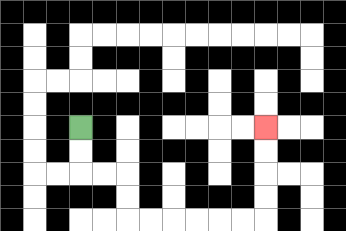{'start': '[3, 5]', 'end': '[11, 5]', 'path_directions': 'D,D,R,R,D,D,R,R,R,R,R,R,U,U,U,U', 'path_coordinates': '[[3, 5], [3, 6], [3, 7], [4, 7], [5, 7], [5, 8], [5, 9], [6, 9], [7, 9], [8, 9], [9, 9], [10, 9], [11, 9], [11, 8], [11, 7], [11, 6], [11, 5]]'}